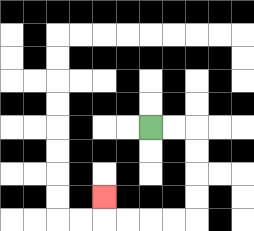{'start': '[6, 5]', 'end': '[4, 8]', 'path_directions': 'R,R,D,D,D,D,L,L,L,L,U', 'path_coordinates': '[[6, 5], [7, 5], [8, 5], [8, 6], [8, 7], [8, 8], [8, 9], [7, 9], [6, 9], [5, 9], [4, 9], [4, 8]]'}